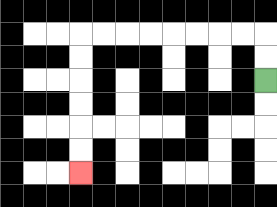{'start': '[11, 3]', 'end': '[3, 7]', 'path_directions': 'U,U,L,L,L,L,L,L,L,L,D,D,D,D,D,D', 'path_coordinates': '[[11, 3], [11, 2], [11, 1], [10, 1], [9, 1], [8, 1], [7, 1], [6, 1], [5, 1], [4, 1], [3, 1], [3, 2], [3, 3], [3, 4], [3, 5], [3, 6], [3, 7]]'}